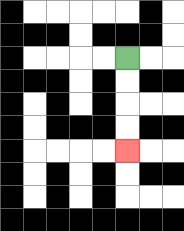{'start': '[5, 2]', 'end': '[5, 6]', 'path_directions': 'D,D,D,D', 'path_coordinates': '[[5, 2], [5, 3], [5, 4], [5, 5], [5, 6]]'}